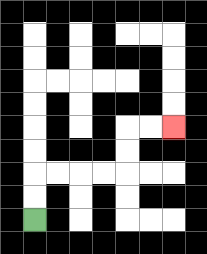{'start': '[1, 9]', 'end': '[7, 5]', 'path_directions': 'U,U,R,R,R,R,U,U,R,R', 'path_coordinates': '[[1, 9], [1, 8], [1, 7], [2, 7], [3, 7], [4, 7], [5, 7], [5, 6], [5, 5], [6, 5], [7, 5]]'}